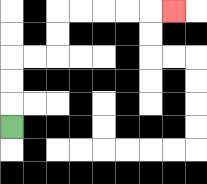{'start': '[0, 5]', 'end': '[7, 0]', 'path_directions': 'U,U,U,R,R,U,U,R,R,R,R,R', 'path_coordinates': '[[0, 5], [0, 4], [0, 3], [0, 2], [1, 2], [2, 2], [2, 1], [2, 0], [3, 0], [4, 0], [5, 0], [6, 0], [7, 0]]'}